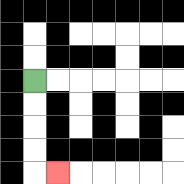{'start': '[1, 3]', 'end': '[2, 7]', 'path_directions': 'D,D,D,D,R', 'path_coordinates': '[[1, 3], [1, 4], [1, 5], [1, 6], [1, 7], [2, 7]]'}